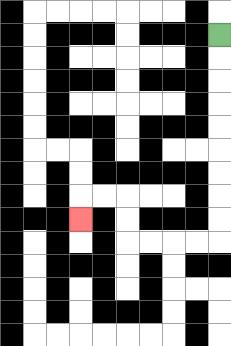{'start': '[9, 1]', 'end': '[3, 9]', 'path_directions': 'D,D,D,D,D,D,D,D,D,L,L,L,L,U,U,L,L,D', 'path_coordinates': '[[9, 1], [9, 2], [9, 3], [9, 4], [9, 5], [9, 6], [9, 7], [9, 8], [9, 9], [9, 10], [8, 10], [7, 10], [6, 10], [5, 10], [5, 9], [5, 8], [4, 8], [3, 8], [3, 9]]'}